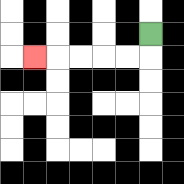{'start': '[6, 1]', 'end': '[1, 2]', 'path_directions': 'D,L,L,L,L,L', 'path_coordinates': '[[6, 1], [6, 2], [5, 2], [4, 2], [3, 2], [2, 2], [1, 2]]'}